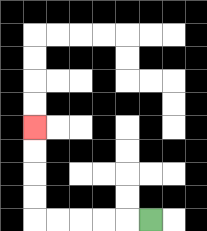{'start': '[6, 9]', 'end': '[1, 5]', 'path_directions': 'L,L,L,L,L,U,U,U,U', 'path_coordinates': '[[6, 9], [5, 9], [4, 9], [3, 9], [2, 9], [1, 9], [1, 8], [1, 7], [1, 6], [1, 5]]'}